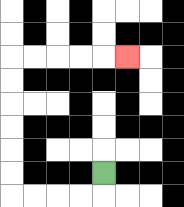{'start': '[4, 7]', 'end': '[5, 2]', 'path_directions': 'D,L,L,L,L,U,U,U,U,U,U,R,R,R,R,R', 'path_coordinates': '[[4, 7], [4, 8], [3, 8], [2, 8], [1, 8], [0, 8], [0, 7], [0, 6], [0, 5], [0, 4], [0, 3], [0, 2], [1, 2], [2, 2], [3, 2], [4, 2], [5, 2]]'}